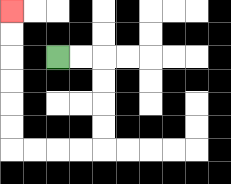{'start': '[2, 2]', 'end': '[0, 0]', 'path_directions': 'R,R,D,D,D,D,L,L,L,L,U,U,U,U,U,U', 'path_coordinates': '[[2, 2], [3, 2], [4, 2], [4, 3], [4, 4], [4, 5], [4, 6], [3, 6], [2, 6], [1, 6], [0, 6], [0, 5], [0, 4], [0, 3], [0, 2], [0, 1], [0, 0]]'}